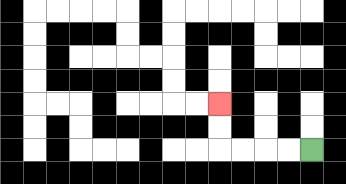{'start': '[13, 6]', 'end': '[9, 4]', 'path_directions': 'L,L,L,L,U,U', 'path_coordinates': '[[13, 6], [12, 6], [11, 6], [10, 6], [9, 6], [9, 5], [9, 4]]'}